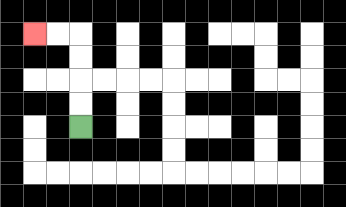{'start': '[3, 5]', 'end': '[1, 1]', 'path_directions': 'U,U,U,U,L,L', 'path_coordinates': '[[3, 5], [3, 4], [3, 3], [3, 2], [3, 1], [2, 1], [1, 1]]'}